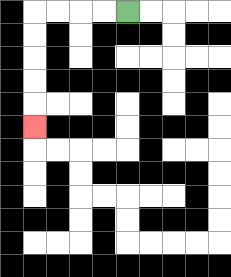{'start': '[5, 0]', 'end': '[1, 5]', 'path_directions': 'L,L,L,L,D,D,D,D,D', 'path_coordinates': '[[5, 0], [4, 0], [3, 0], [2, 0], [1, 0], [1, 1], [1, 2], [1, 3], [1, 4], [1, 5]]'}